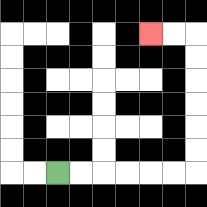{'start': '[2, 7]', 'end': '[6, 1]', 'path_directions': 'R,R,R,R,R,R,U,U,U,U,U,U,L,L', 'path_coordinates': '[[2, 7], [3, 7], [4, 7], [5, 7], [6, 7], [7, 7], [8, 7], [8, 6], [8, 5], [8, 4], [8, 3], [8, 2], [8, 1], [7, 1], [6, 1]]'}